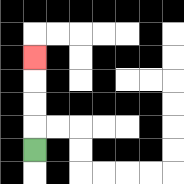{'start': '[1, 6]', 'end': '[1, 2]', 'path_directions': 'U,U,U,U', 'path_coordinates': '[[1, 6], [1, 5], [1, 4], [1, 3], [1, 2]]'}